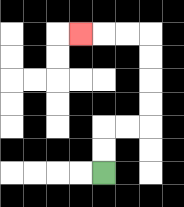{'start': '[4, 7]', 'end': '[3, 1]', 'path_directions': 'U,U,R,R,U,U,U,U,L,L,L', 'path_coordinates': '[[4, 7], [4, 6], [4, 5], [5, 5], [6, 5], [6, 4], [6, 3], [6, 2], [6, 1], [5, 1], [4, 1], [3, 1]]'}